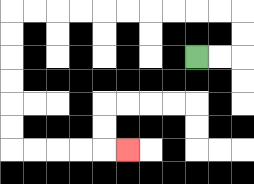{'start': '[8, 2]', 'end': '[5, 6]', 'path_directions': 'R,R,U,U,L,L,L,L,L,L,L,L,L,L,D,D,D,D,D,D,R,R,R,R,R', 'path_coordinates': '[[8, 2], [9, 2], [10, 2], [10, 1], [10, 0], [9, 0], [8, 0], [7, 0], [6, 0], [5, 0], [4, 0], [3, 0], [2, 0], [1, 0], [0, 0], [0, 1], [0, 2], [0, 3], [0, 4], [0, 5], [0, 6], [1, 6], [2, 6], [3, 6], [4, 6], [5, 6]]'}